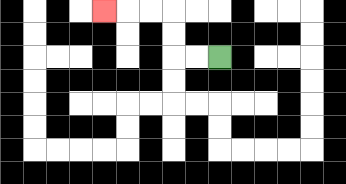{'start': '[9, 2]', 'end': '[4, 0]', 'path_directions': 'L,L,U,U,L,L,L', 'path_coordinates': '[[9, 2], [8, 2], [7, 2], [7, 1], [7, 0], [6, 0], [5, 0], [4, 0]]'}